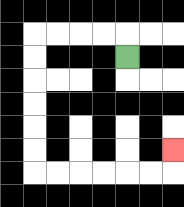{'start': '[5, 2]', 'end': '[7, 6]', 'path_directions': 'U,L,L,L,L,D,D,D,D,D,D,R,R,R,R,R,R,U', 'path_coordinates': '[[5, 2], [5, 1], [4, 1], [3, 1], [2, 1], [1, 1], [1, 2], [1, 3], [1, 4], [1, 5], [1, 6], [1, 7], [2, 7], [3, 7], [4, 7], [5, 7], [6, 7], [7, 7], [7, 6]]'}